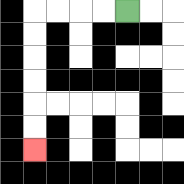{'start': '[5, 0]', 'end': '[1, 6]', 'path_directions': 'L,L,L,L,D,D,D,D,D,D', 'path_coordinates': '[[5, 0], [4, 0], [3, 0], [2, 0], [1, 0], [1, 1], [1, 2], [1, 3], [1, 4], [1, 5], [1, 6]]'}